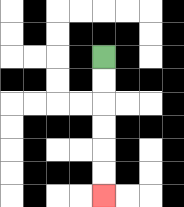{'start': '[4, 2]', 'end': '[4, 8]', 'path_directions': 'D,D,D,D,D,D', 'path_coordinates': '[[4, 2], [4, 3], [4, 4], [4, 5], [4, 6], [4, 7], [4, 8]]'}